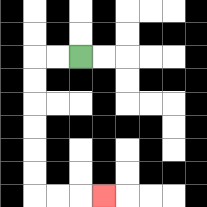{'start': '[3, 2]', 'end': '[4, 8]', 'path_directions': 'L,L,D,D,D,D,D,D,R,R,R', 'path_coordinates': '[[3, 2], [2, 2], [1, 2], [1, 3], [1, 4], [1, 5], [1, 6], [1, 7], [1, 8], [2, 8], [3, 8], [4, 8]]'}